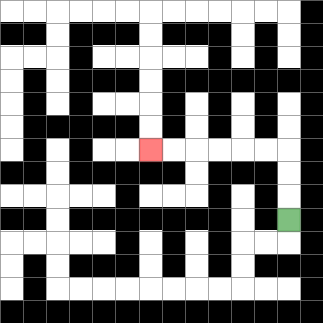{'start': '[12, 9]', 'end': '[6, 6]', 'path_directions': 'U,U,U,L,L,L,L,L,L', 'path_coordinates': '[[12, 9], [12, 8], [12, 7], [12, 6], [11, 6], [10, 6], [9, 6], [8, 6], [7, 6], [6, 6]]'}